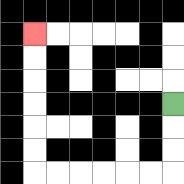{'start': '[7, 4]', 'end': '[1, 1]', 'path_directions': 'D,D,D,L,L,L,L,L,L,U,U,U,U,U,U', 'path_coordinates': '[[7, 4], [7, 5], [7, 6], [7, 7], [6, 7], [5, 7], [4, 7], [3, 7], [2, 7], [1, 7], [1, 6], [1, 5], [1, 4], [1, 3], [1, 2], [1, 1]]'}